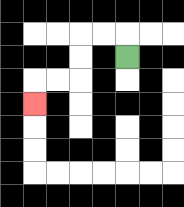{'start': '[5, 2]', 'end': '[1, 4]', 'path_directions': 'U,L,L,D,D,L,L,D', 'path_coordinates': '[[5, 2], [5, 1], [4, 1], [3, 1], [3, 2], [3, 3], [2, 3], [1, 3], [1, 4]]'}